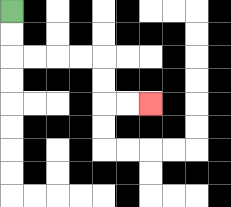{'start': '[0, 0]', 'end': '[6, 4]', 'path_directions': 'D,D,R,R,R,R,D,D,R,R', 'path_coordinates': '[[0, 0], [0, 1], [0, 2], [1, 2], [2, 2], [3, 2], [4, 2], [4, 3], [4, 4], [5, 4], [6, 4]]'}